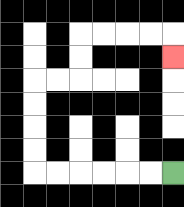{'start': '[7, 7]', 'end': '[7, 2]', 'path_directions': 'L,L,L,L,L,L,U,U,U,U,R,R,U,U,R,R,R,R,D', 'path_coordinates': '[[7, 7], [6, 7], [5, 7], [4, 7], [3, 7], [2, 7], [1, 7], [1, 6], [1, 5], [1, 4], [1, 3], [2, 3], [3, 3], [3, 2], [3, 1], [4, 1], [5, 1], [6, 1], [7, 1], [7, 2]]'}